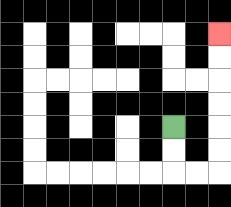{'start': '[7, 5]', 'end': '[9, 1]', 'path_directions': 'D,D,R,R,U,U,U,U,U,U', 'path_coordinates': '[[7, 5], [7, 6], [7, 7], [8, 7], [9, 7], [9, 6], [9, 5], [9, 4], [9, 3], [9, 2], [9, 1]]'}